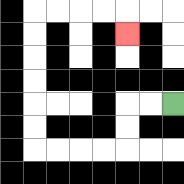{'start': '[7, 4]', 'end': '[5, 1]', 'path_directions': 'L,L,D,D,L,L,L,L,U,U,U,U,U,U,R,R,R,R,D', 'path_coordinates': '[[7, 4], [6, 4], [5, 4], [5, 5], [5, 6], [4, 6], [3, 6], [2, 6], [1, 6], [1, 5], [1, 4], [1, 3], [1, 2], [1, 1], [1, 0], [2, 0], [3, 0], [4, 0], [5, 0], [5, 1]]'}